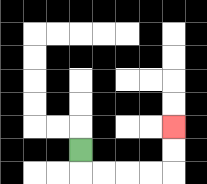{'start': '[3, 6]', 'end': '[7, 5]', 'path_directions': 'D,R,R,R,R,U,U', 'path_coordinates': '[[3, 6], [3, 7], [4, 7], [5, 7], [6, 7], [7, 7], [7, 6], [7, 5]]'}